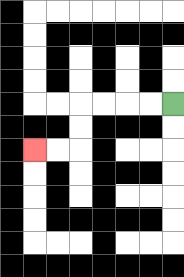{'start': '[7, 4]', 'end': '[1, 6]', 'path_directions': 'L,L,L,L,D,D,L,L', 'path_coordinates': '[[7, 4], [6, 4], [5, 4], [4, 4], [3, 4], [3, 5], [3, 6], [2, 6], [1, 6]]'}